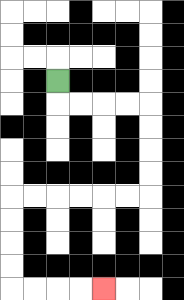{'start': '[2, 3]', 'end': '[4, 12]', 'path_directions': 'D,R,R,R,R,D,D,D,D,L,L,L,L,L,L,D,D,D,D,R,R,R,R', 'path_coordinates': '[[2, 3], [2, 4], [3, 4], [4, 4], [5, 4], [6, 4], [6, 5], [6, 6], [6, 7], [6, 8], [5, 8], [4, 8], [3, 8], [2, 8], [1, 8], [0, 8], [0, 9], [0, 10], [0, 11], [0, 12], [1, 12], [2, 12], [3, 12], [4, 12]]'}